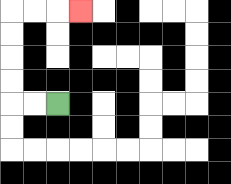{'start': '[2, 4]', 'end': '[3, 0]', 'path_directions': 'L,L,U,U,U,U,R,R,R', 'path_coordinates': '[[2, 4], [1, 4], [0, 4], [0, 3], [0, 2], [0, 1], [0, 0], [1, 0], [2, 0], [3, 0]]'}